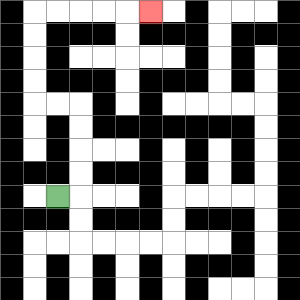{'start': '[2, 8]', 'end': '[6, 0]', 'path_directions': 'R,U,U,U,U,L,L,U,U,U,U,R,R,R,R,R', 'path_coordinates': '[[2, 8], [3, 8], [3, 7], [3, 6], [3, 5], [3, 4], [2, 4], [1, 4], [1, 3], [1, 2], [1, 1], [1, 0], [2, 0], [3, 0], [4, 0], [5, 0], [6, 0]]'}